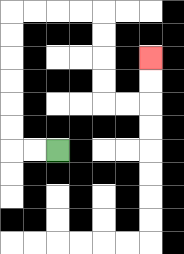{'start': '[2, 6]', 'end': '[6, 2]', 'path_directions': 'L,L,U,U,U,U,U,U,R,R,R,R,D,D,D,D,R,R,U,U', 'path_coordinates': '[[2, 6], [1, 6], [0, 6], [0, 5], [0, 4], [0, 3], [0, 2], [0, 1], [0, 0], [1, 0], [2, 0], [3, 0], [4, 0], [4, 1], [4, 2], [4, 3], [4, 4], [5, 4], [6, 4], [6, 3], [6, 2]]'}